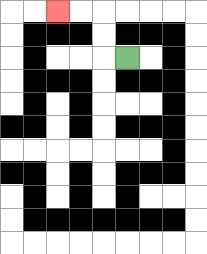{'start': '[5, 2]', 'end': '[2, 0]', 'path_directions': 'L,U,U,L,L', 'path_coordinates': '[[5, 2], [4, 2], [4, 1], [4, 0], [3, 0], [2, 0]]'}